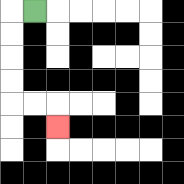{'start': '[1, 0]', 'end': '[2, 5]', 'path_directions': 'L,D,D,D,D,R,R,D', 'path_coordinates': '[[1, 0], [0, 0], [0, 1], [0, 2], [0, 3], [0, 4], [1, 4], [2, 4], [2, 5]]'}